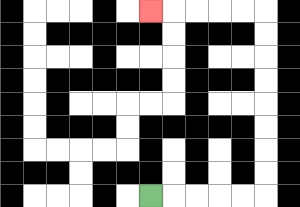{'start': '[6, 8]', 'end': '[6, 0]', 'path_directions': 'R,R,R,R,R,U,U,U,U,U,U,U,U,L,L,L,L,L', 'path_coordinates': '[[6, 8], [7, 8], [8, 8], [9, 8], [10, 8], [11, 8], [11, 7], [11, 6], [11, 5], [11, 4], [11, 3], [11, 2], [11, 1], [11, 0], [10, 0], [9, 0], [8, 0], [7, 0], [6, 0]]'}